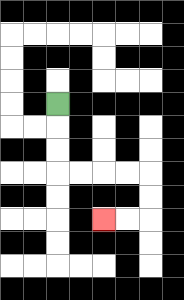{'start': '[2, 4]', 'end': '[4, 9]', 'path_directions': 'D,D,D,R,R,R,R,D,D,L,L', 'path_coordinates': '[[2, 4], [2, 5], [2, 6], [2, 7], [3, 7], [4, 7], [5, 7], [6, 7], [6, 8], [6, 9], [5, 9], [4, 9]]'}